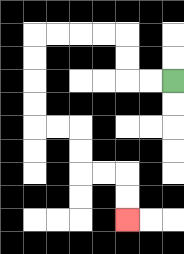{'start': '[7, 3]', 'end': '[5, 9]', 'path_directions': 'L,L,U,U,L,L,L,L,D,D,D,D,R,R,D,D,R,R,D,D', 'path_coordinates': '[[7, 3], [6, 3], [5, 3], [5, 2], [5, 1], [4, 1], [3, 1], [2, 1], [1, 1], [1, 2], [1, 3], [1, 4], [1, 5], [2, 5], [3, 5], [3, 6], [3, 7], [4, 7], [5, 7], [5, 8], [5, 9]]'}